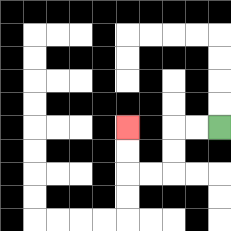{'start': '[9, 5]', 'end': '[5, 5]', 'path_directions': 'L,L,D,D,L,L,U,U', 'path_coordinates': '[[9, 5], [8, 5], [7, 5], [7, 6], [7, 7], [6, 7], [5, 7], [5, 6], [5, 5]]'}